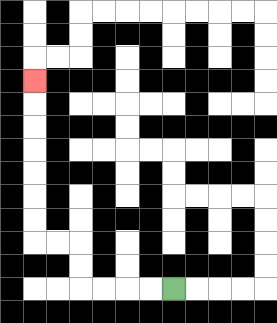{'start': '[7, 12]', 'end': '[1, 3]', 'path_directions': 'L,L,L,L,U,U,L,L,U,U,U,U,U,U,U', 'path_coordinates': '[[7, 12], [6, 12], [5, 12], [4, 12], [3, 12], [3, 11], [3, 10], [2, 10], [1, 10], [1, 9], [1, 8], [1, 7], [1, 6], [1, 5], [1, 4], [1, 3]]'}